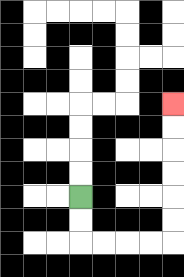{'start': '[3, 8]', 'end': '[7, 4]', 'path_directions': 'D,D,R,R,R,R,U,U,U,U,U,U', 'path_coordinates': '[[3, 8], [3, 9], [3, 10], [4, 10], [5, 10], [6, 10], [7, 10], [7, 9], [7, 8], [7, 7], [7, 6], [7, 5], [7, 4]]'}